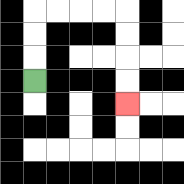{'start': '[1, 3]', 'end': '[5, 4]', 'path_directions': 'U,U,U,R,R,R,R,D,D,D,D', 'path_coordinates': '[[1, 3], [1, 2], [1, 1], [1, 0], [2, 0], [3, 0], [4, 0], [5, 0], [5, 1], [5, 2], [5, 3], [5, 4]]'}